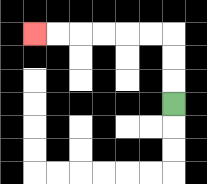{'start': '[7, 4]', 'end': '[1, 1]', 'path_directions': 'U,U,U,L,L,L,L,L,L', 'path_coordinates': '[[7, 4], [7, 3], [7, 2], [7, 1], [6, 1], [5, 1], [4, 1], [3, 1], [2, 1], [1, 1]]'}